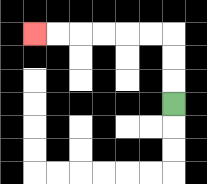{'start': '[7, 4]', 'end': '[1, 1]', 'path_directions': 'U,U,U,L,L,L,L,L,L', 'path_coordinates': '[[7, 4], [7, 3], [7, 2], [7, 1], [6, 1], [5, 1], [4, 1], [3, 1], [2, 1], [1, 1]]'}